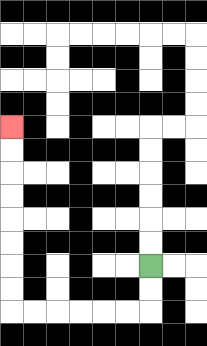{'start': '[6, 11]', 'end': '[0, 5]', 'path_directions': 'D,D,L,L,L,L,L,L,U,U,U,U,U,U,U,U', 'path_coordinates': '[[6, 11], [6, 12], [6, 13], [5, 13], [4, 13], [3, 13], [2, 13], [1, 13], [0, 13], [0, 12], [0, 11], [0, 10], [0, 9], [0, 8], [0, 7], [0, 6], [0, 5]]'}